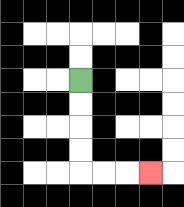{'start': '[3, 3]', 'end': '[6, 7]', 'path_directions': 'D,D,D,D,R,R,R', 'path_coordinates': '[[3, 3], [3, 4], [3, 5], [3, 6], [3, 7], [4, 7], [5, 7], [6, 7]]'}